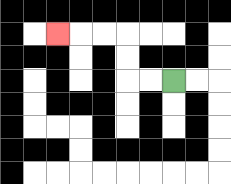{'start': '[7, 3]', 'end': '[2, 1]', 'path_directions': 'L,L,U,U,L,L,L', 'path_coordinates': '[[7, 3], [6, 3], [5, 3], [5, 2], [5, 1], [4, 1], [3, 1], [2, 1]]'}